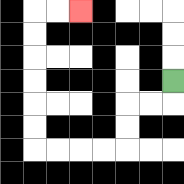{'start': '[7, 3]', 'end': '[3, 0]', 'path_directions': 'D,L,L,D,D,L,L,L,L,U,U,U,U,U,U,R,R', 'path_coordinates': '[[7, 3], [7, 4], [6, 4], [5, 4], [5, 5], [5, 6], [4, 6], [3, 6], [2, 6], [1, 6], [1, 5], [1, 4], [1, 3], [1, 2], [1, 1], [1, 0], [2, 0], [3, 0]]'}